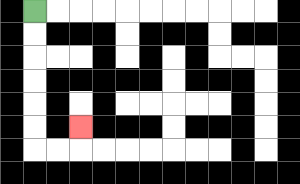{'start': '[1, 0]', 'end': '[3, 5]', 'path_directions': 'D,D,D,D,D,D,R,R,U', 'path_coordinates': '[[1, 0], [1, 1], [1, 2], [1, 3], [1, 4], [1, 5], [1, 6], [2, 6], [3, 6], [3, 5]]'}